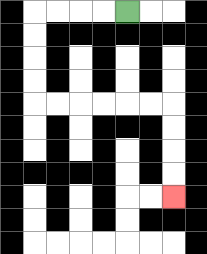{'start': '[5, 0]', 'end': '[7, 8]', 'path_directions': 'L,L,L,L,D,D,D,D,R,R,R,R,R,R,D,D,D,D', 'path_coordinates': '[[5, 0], [4, 0], [3, 0], [2, 0], [1, 0], [1, 1], [1, 2], [1, 3], [1, 4], [2, 4], [3, 4], [4, 4], [5, 4], [6, 4], [7, 4], [7, 5], [7, 6], [7, 7], [7, 8]]'}